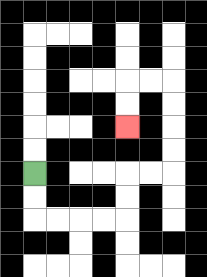{'start': '[1, 7]', 'end': '[5, 5]', 'path_directions': 'D,D,R,R,R,R,U,U,R,R,U,U,U,U,L,L,D,D', 'path_coordinates': '[[1, 7], [1, 8], [1, 9], [2, 9], [3, 9], [4, 9], [5, 9], [5, 8], [5, 7], [6, 7], [7, 7], [7, 6], [7, 5], [7, 4], [7, 3], [6, 3], [5, 3], [5, 4], [5, 5]]'}